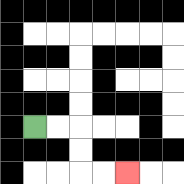{'start': '[1, 5]', 'end': '[5, 7]', 'path_directions': 'R,R,D,D,R,R', 'path_coordinates': '[[1, 5], [2, 5], [3, 5], [3, 6], [3, 7], [4, 7], [5, 7]]'}